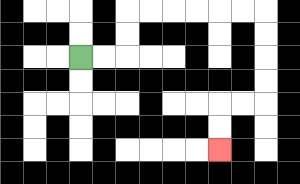{'start': '[3, 2]', 'end': '[9, 6]', 'path_directions': 'R,R,U,U,R,R,R,R,R,R,D,D,D,D,L,L,D,D', 'path_coordinates': '[[3, 2], [4, 2], [5, 2], [5, 1], [5, 0], [6, 0], [7, 0], [8, 0], [9, 0], [10, 0], [11, 0], [11, 1], [11, 2], [11, 3], [11, 4], [10, 4], [9, 4], [9, 5], [9, 6]]'}